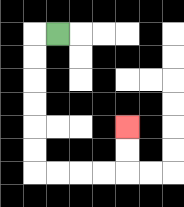{'start': '[2, 1]', 'end': '[5, 5]', 'path_directions': 'L,D,D,D,D,D,D,R,R,R,R,U,U', 'path_coordinates': '[[2, 1], [1, 1], [1, 2], [1, 3], [1, 4], [1, 5], [1, 6], [1, 7], [2, 7], [3, 7], [4, 7], [5, 7], [5, 6], [5, 5]]'}